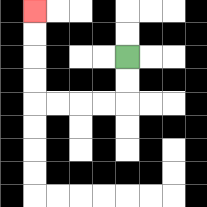{'start': '[5, 2]', 'end': '[1, 0]', 'path_directions': 'D,D,L,L,L,L,U,U,U,U', 'path_coordinates': '[[5, 2], [5, 3], [5, 4], [4, 4], [3, 4], [2, 4], [1, 4], [1, 3], [1, 2], [1, 1], [1, 0]]'}